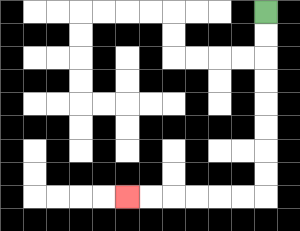{'start': '[11, 0]', 'end': '[5, 8]', 'path_directions': 'D,D,D,D,D,D,D,D,L,L,L,L,L,L', 'path_coordinates': '[[11, 0], [11, 1], [11, 2], [11, 3], [11, 4], [11, 5], [11, 6], [11, 7], [11, 8], [10, 8], [9, 8], [8, 8], [7, 8], [6, 8], [5, 8]]'}